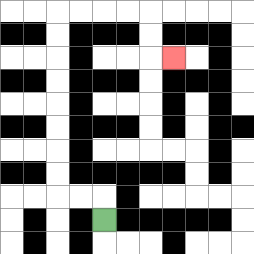{'start': '[4, 9]', 'end': '[7, 2]', 'path_directions': 'U,L,L,U,U,U,U,U,U,U,U,R,R,R,R,D,D,R', 'path_coordinates': '[[4, 9], [4, 8], [3, 8], [2, 8], [2, 7], [2, 6], [2, 5], [2, 4], [2, 3], [2, 2], [2, 1], [2, 0], [3, 0], [4, 0], [5, 0], [6, 0], [6, 1], [6, 2], [7, 2]]'}